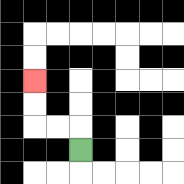{'start': '[3, 6]', 'end': '[1, 3]', 'path_directions': 'U,L,L,U,U', 'path_coordinates': '[[3, 6], [3, 5], [2, 5], [1, 5], [1, 4], [1, 3]]'}